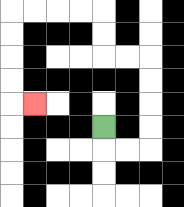{'start': '[4, 5]', 'end': '[1, 4]', 'path_directions': 'D,R,R,U,U,U,U,L,L,U,U,L,L,L,L,D,D,D,D,R', 'path_coordinates': '[[4, 5], [4, 6], [5, 6], [6, 6], [6, 5], [6, 4], [6, 3], [6, 2], [5, 2], [4, 2], [4, 1], [4, 0], [3, 0], [2, 0], [1, 0], [0, 0], [0, 1], [0, 2], [0, 3], [0, 4], [1, 4]]'}